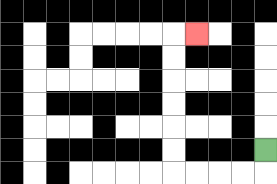{'start': '[11, 6]', 'end': '[8, 1]', 'path_directions': 'D,L,L,L,L,U,U,U,U,U,U,R', 'path_coordinates': '[[11, 6], [11, 7], [10, 7], [9, 7], [8, 7], [7, 7], [7, 6], [7, 5], [7, 4], [7, 3], [7, 2], [7, 1], [8, 1]]'}